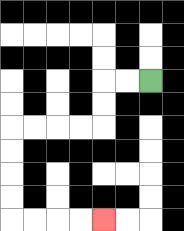{'start': '[6, 3]', 'end': '[4, 9]', 'path_directions': 'L,L,D,D,L,L,L,L,D,D,D,D,R,R,R,R', 'path_coordinates': '[[6, 3], [5, 3], [4, 3], [4, 4], [4, 5], [3, 5], [2, 5], [1, 5], [0, 5], [0, 6], [0, 7], [0, 8], [0, 9], [1, 9], [2, 9], [3, 9], [4, 9]]'}